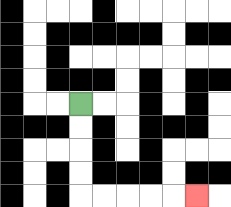{'start': '[3, 4]', 'end': '[8, 8]', 'path_directions': 'D,D,D,D,R,R,R,R,R', 'path_coordinates': '[[3, 4], [3, 5], [3, 6], [3, 7], [3, 8], [4, 8], [5, 8], [6, 8], [7, 8], [8, 8]]'}